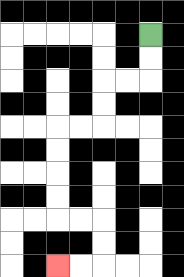{'start': '[6, 1]', 'end': '[2, 11]', 'path_directions': 'D,D,L,L,D,D,L,L,D,D,D,D,R,R,D,D,L,L', 'path_coordinates': '[[6, 1], [6, 2], [6, 3], [5, 3], [4, 3], [4, 4], [4, 5], [3, 5], [2, 5], [2, 6], [2, 7], [2, 8], [2, 9], [3, 9], [4, 9], [4, 10], [4, 11], [3, 11], [2, 11]]'}